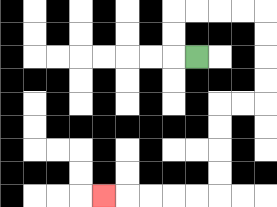{'start': '[8, 2]', 'end': '[4, 8]', 'path_directions': 'L,U,U,R,R,R,R,D,D,D,D,L,L,D,D,D,D,L,L,L,L,L', 'path_coordinates': '[[8, 2], [7, 2], [7, 1], [7, 0], [8, 0], [9, 0], [10, 0], [11, 0], [11, 1], [11, 2], [11, 3], [11, 4], [10, 4], [9, 4], [9, 5], [9, 6], [9, 7], [9, 8], [8, 8], [7, 8], [6, 8], [5, 8], [4, 8]]'}